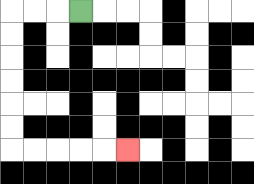{'start': '[3, 0]', 'end': '[5, 6]', 'path_directions': 'L,L,L,D,D,D,D,D,D,R,R,R,R,R', 'path_coordinates': '[[3, 0], [2, 0], [1, 0], [0, 0], [0, 1], [0, 2], [0, 3], [0, 4], [0, 5], [0, 6], [1, 6], [2, 6], [3, 6], [4, 6], [5, 6]]'}